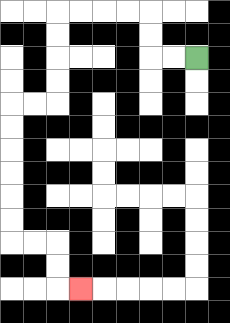{'start': '[8, 2]', 'end': '[3, 12]', 'path_directions': 'L,L,U,U,L,L,L,L,D,D,D,D,L,L,D,D,D,D,D,D,R,R,D,D,R', 'path_coordinates': '[[8, 2], [7, 2], [6, 2], [6, 1], [6, 0], [5, 0], [4, 0], [3, 0], [2, 0], [2, 1], [2, 2], [2, 3], [2, 4], [1, 4], [0, 4], [0, 5], [0, 6], [0, 7], [0, 8], [0, 9], [0, 10], [1, 10], [2, 10], [2, 11], [2, 12], [3, 12]]'}